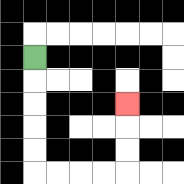{'start': '[1, 2]', 'end': '[5, 4]', 'path_directions': 'D,D,D,D,D,R,R,R,R,U,U,U', 'path_coordinates': '[[1, 2], [1, 3], [1, 4], [1, 5], [1, 6], [1, 7], [2, 7], [3, 7], [4, 7], [5, 7], [5, 6], [5, 5], [5, 4]]'}